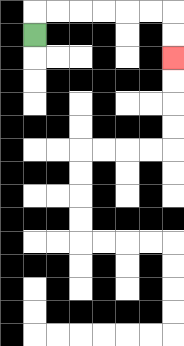{'start': '[1, 1]', 'end': '[7, 2]', 'path_directions': 'U,R,R,R,R,R,R,D,D', 'path_coordinates': '[[1, 1], [1, 0], [2, 0], [3, 0], [4, 0], [5, 0], [6, 0], [7, 0], [7, 1], [7, 2]]'}